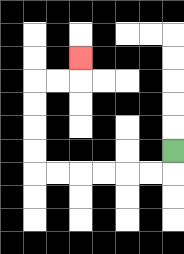{'start': '[7, 6]', 'end': '[3, 2]', 'path_directions': 'D,L,L,L,L,L,L,U,U,U,U,R,R,U', 'path_coordinates': '[[7, 6], [7, 7], [6, 7], [5, 7], [4, 7], [3, 7], [2, 7], [1, 7], [1, 6], [1, 5], [1, 4], [1, 3], [2, 3], [3, 3], [3, 2]]'}